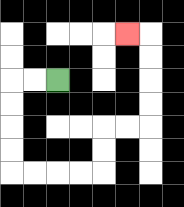{'start': '[2, 3]', 'end': '[5, 1]', 'path_directions': 'L,L,D,D,D,D,R,R,R,R,U,U,R,R,U,U,U,U,L', 'path_coordinates': '[[2, 3], [1, 3], [0, 3], [0, 4], [0, 5], [0, 6], [0, 7], [1, 7], [2, 7], [3, 7], [4, 7], [4, 6], [4, 5], [5, 5], [6, 5], [6, 4], [6, 3], [6, 2], [6, 1], [5, 1]]'}